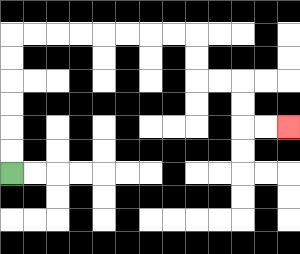{'start': '[0, 7]', 'end': '[12, 5]', 'path_directions': 'U,U,U,U,U,U,R,R,R,R,R,R,R,R,D,D,R,R,D,D,R,R', 'path_coordinates': '[[0, 7], [0, 6], [0, 5], [0, 4], [0, 3], [0, 2], [0, 1], [1, 1], [2, 1], [3, 1], [4, 1], [5, 1], [6, 1], [7, 1], [8, 1], [8, 2], [8, 3], [9, 3], [10, 3], [10, 4], [10, 5], [11, 5], [12, 5]]'}